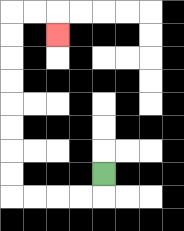{'start': '[4, 7]', 'end': '[2, 1]', 'path_directions': 'D,L,L,L,L,U,U,U,U,U,U,U,U,R,R,D', 'path_coordinates': '[[4, 7], [4, 8], [3, 8], [2, 8], [1, 8], [0, 8], [0, 7], [0, 6], [0, 5], [0, 4], [0, 3], [0, 2], [0, 1], [0, 0], [1, 0], [2, 0], [2, 1]]'}